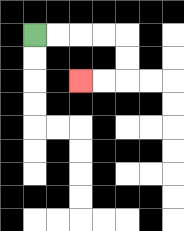{'start': '[1, 1]', 'end': '[3, 3]', 'path_directions': 'R,R,R,R,D,D,L,L', 'path_coordinates': '[[1, 1], [2, 1], [3, 1], [4, 1], [5, 1], [5, 2], [5, 3], [4, 3], [3, 3]]'}